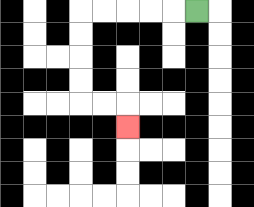{'start': '[8, 0]', 'end': '[5, 5]', 'path_directions': 'L,L,L,L,L,D,D,D,D,R,R,D', 'path_coordinates': '[[8, 0], [7, 0], [6, 0], [5, 0], [4, 0], [3, 0], [3, 1], [3, 2], [3, 3], [3, 4], [4, 4], [5, 4], [5, 5]]'}